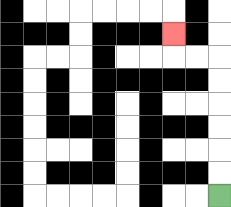{'start': '[9, 8]', 'end': '[7, 1]', 'path_directions': 'U,U,U,U,U,U,L,L,U', 'path_coordinates': '[[9, 8], [9, 7], [9, 6], [9, 5], [9, 4], [9, 3], [9, 2], [8, 2], [7, 2], [7, 1]]'}